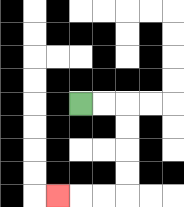{'start': '[3, 4]', 'end': '[2, 8]', 'path_directions': 'R,R,D,D,D,D,L,L,L', 'path_coordinates': '[[3, 4], [4, 4], [5, 4], [5, 5], [5, 6], [5, 7], [5, 8], [4, 8], [3, 8], [2, 8]]'}